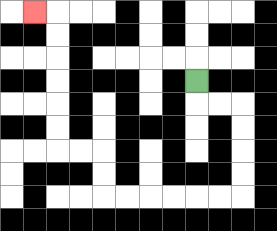{'start': '[8, 3]', 'end': '[1, 0]', 'path_directions': 'D,R,R,D,D,D,D,L,L,L,L,L,L,U,U,L,L,U,U,U,U,U,U,L', 'path_coordinates': '[[8, 3], [8, 4], [9, 4], [10, 4], [10, 5], [10, 6], [10, 7], [10, 8], [9, 8], [8, 8], [7, 8], [6, 8], [5, 8], [4, 8], [4, 7], [4, 6], [3, 6], [2, 6], [2, 5], [2, 4], [2, 3], [2, 2], [2, 1], [2, 0], [1, 0]]'}